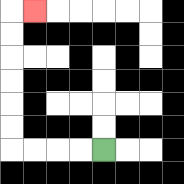{'start': '[4, 6]', 'end': '[1, 0]', 'path_directions': 'L,L,L,L,U,U,U,U,U,U,R', 'path_coordinates': '[[4, 6], [3, 6], [2, 6], [1, 6], [0, 6], [0, 5], [0, 4], [0, 3], [0, 2], [0, 1], [0, 0], [1, 0]]'}